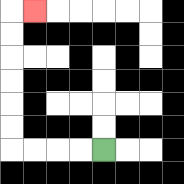{'start': '[4, 6]', 'end': '[1, 0]', 'path_directions': 'L,L,L,L,U,U,U,U,U,U,R', 'path_coordinates': '[[4, 6], [3, 6], [2, 6], [1, 6], [0, 6], [0, 5], [0, 4], [0, 3], [0, 2], [0, 1], [0, 0], [1, 0]]'}